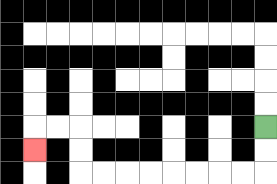{'start': '[11, 5]', 'end': '[1, 6]', 'path_directions': 'D,D,L,L,L,L,L,L,L,L,U,U,L,L,D', 'path_coordinates': '[[11, 5], [11, 6], [11, 7], [10, 7], [9, 7], [8, 7], [7, 7], [6, 7], [5, 7], [4, 7], [3, 7], [3, 6], [3, 5], [2, 5], [1, 5], [1, 6]]'}